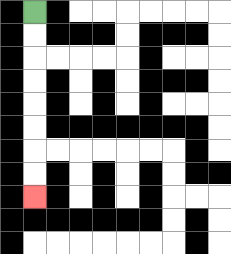{'start': '[1, 0]', 'end': '[1, 8]', 'path_directions': 'D,D,D,D,D,D,D,D', 'path_coordinates': '[[1, 0], [1, 1], [1, 2], [1, 3], [1, 4], [1, 5], [1, 6], [1, 7], [1, 8]]'}